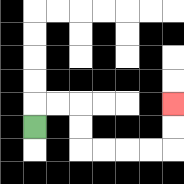{'start': '[1, 5]', 'end': '[7, 4]', 'path_directions': 'U,R,R,D,D,R,R,R,R,U,U', 'path_coordinates': '[[1, 5], [1, 4], [2, 4], [3, 4], [3, 5], [3, 6], [4, 6], [5, 6], [6, 6], [7, 6], [7, 5], [7, 4]]'}